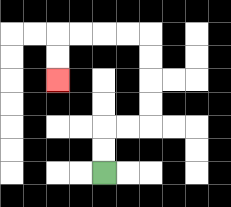{'start': '[4, 7]', 'end': '[2, 3]', 'path_directions': 'U,U,R,R,U,U,U,U,L,L,L,L,D,D', 'path_coordinates': '[[4, 7], [4, 6], [4, 5], [5, 5], [6, 5], [6, 4], [6, 3], [6, 2], [6, 1], [5, 1], [4, 1], [3, 1], [2, 1], [2, 2], [2, 3]]'}